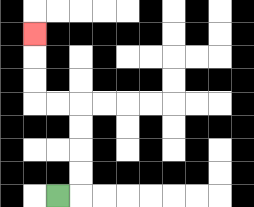{'start': '[2, 8]', 'end': '[1, 1]', 'path_directions': 'R,U,U,U,U,L,L,U,U,U', 'path_coordinates': '[[2, 8], [3, 8], [3, 7], [3, 6], [3, 5], [3, 4], [2, 4], [1, 4], [1, 3], [1, 2], [1, 1]]'}